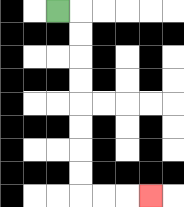{'start': '[2, 0]', 'end': '[6, 8]', 'path_directions': 'R,D,D,D,D,D,D,D,D,R,R,R', 'path_coordinates': '[[2, 0], [3, 0], [3, 1], [3, 2], [3, 3], [3, 4], [3, 5], [3, 6], [3, 7], [3, 8], [4, 8], [5, 8], [6, 8]]'}